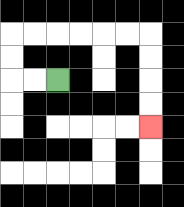{'start': '[2, 3]', 'end': '[6, 5]', 'path_directions': 'L,L,U,U,R,R,R,R,R,R,D,D,D,D', 'path_coordinates': '[[2, 3], [1, 3], [0, 3], [0, 2], [0, 1], [1, 1], [2, 1], [3, 1], [4, 1], [5, 1], [6, 1], [6, 2], [6, 3], [6, 4], [6, 5]]'}